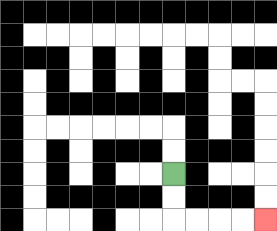{'start': '[7, 7]', 'end': '[11, 9]', 'path_directions': 'D,D,R,R,R,R', 'path_coordinates': '[[7, 7], [7, 8], [7, 9], [8, 9], [9, 9], [10, 9], [11, 9]]'}